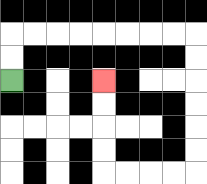{'start': '[0, 3]', 'end': '[4, 3]', 'path_directions': 'U,U,R,R,R,R,R,R,R,R,D,D,D,D,D,D,L,L,L,L,U,U,U,U', 'path_coordinates': '[[0, 3], [0, 2], [0, 1], [1, 1], [2, 1], [3, 1], [4, 1], [5, 1], [6, 1], [7, 1], [8, 1], [8, 2], [8, 3], [8, 4], [8, 5], [8, 6], [8, 7], [7, 7], [6, 7], [5, 7], [4, 7], [4, 6], [4, 5], [4, 4], [4, 3]]'}